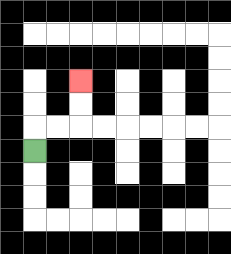{'start': '[1, 6]', 'end': '[3, 3]', 'path_directions': 'U,R,R,U,U', 'path_coordinates': '[[1, 6], [1, 5], [2, 5], [3, 5], [3, 4], [3, 3]]'}